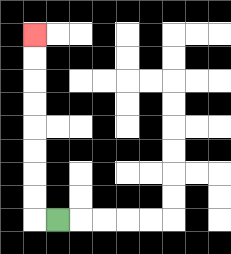{'start': '[2, 9]', 'end': '[1, 1]', 'path_directions': 'L,U,U,U,U,U,U,U,U', 'path_coordinates': '[[2, 9], [1, 9], [1, 8], [1, 7], [1, 6], [1, 5], [1, 4], [1, 3], [1, 2], [1, 1]]'}